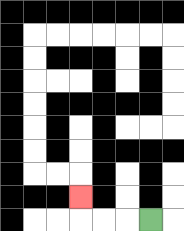{'start': '[6, 9]', 'end': '[3, 8]', 'path_directions': 'L,L,L,U', 'path_coordinates': '[[6, 9], [5, 9], [4, 9], [3, 9], [3, 8]]'}